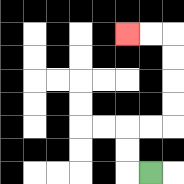{'start': '[6, 7]', 'end': '[5, 1]', 'path_directions': 'L,U,U,R,R,U,U,U,U,L,L', 'path_coordinates': '[[6, 7], [5, 7], [5, 6], [5, 5], [6, 5], [7, 5], [7, 4], [7, 3], [7, 2], [7, 1], [6, 1], [5, 1]]'}